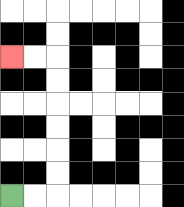{'start': '[0, 8]', 'end': '[0, 2]', 'path_directions': 'R,R,U,U,U,U,U,U,L,L', 'path_coordinates': '[[0, 8], [1, 8], [2, 8], [2, 7], [2, 6], [2, 5], [2, 4], [2, 3], [2, 2], [1, 2], [0, 2]]'}